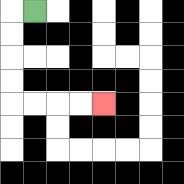{'start': '[1, 0]', 'end': '[4, 4]', 'path_directions': 'L,D,D,D,D,R,R,R,R', 'path_coordinates': '[[1, 0], [0, 0], [0, 1], [0, 2], [0, 3], [0, 4], [1, 4], [2, 4], [3, 4], [4, 4]]'}